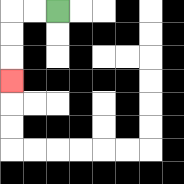{'start': '[2, 0]', 'end': '[0, 3]', 'path_directions': 'L,L,D,D,D', 'path_coordinates': '[[2, 0], [1, 0], [0, 0], [0, 1], [0, 2], [0, 3]]'}